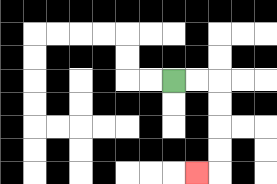{'start': '[7, 3]', 'end': '[8, 7]', 'path_directions': 'R,R,D,D,D,D,L', 'path_coordinates': '[[7, 3], [8, 3], [9, 3], [9, 4], [9, 5], [9, 6], [9, 7], [8, 7]]'}